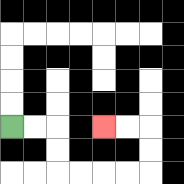{'start': '[0, 5]', 'end': '[4, 5]', 'path_directions': 'R,R,D,D,R,R,R,R,U,U,L,L', 'path_coordinates': '[[0, 5], [1, 5], [2, 5], [2, 6], [2, 7], [3, 7], [4, 7], [5, 7], [6, 7], [6, 6], [6, 5], [5, 5], [4, 5]]'}